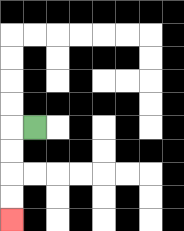{'start': '[1, 5]', 'end': '[0, 9]', 'path_directions': 'L,D,D,D,D', 'path_coordinates': '[[1, 5], [0, 5], [0, 6], [0, 7], [0, 8], [0, 9]]'}